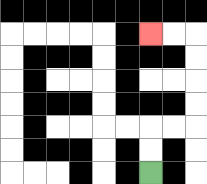{'start': '[6, 7]', 'end': '[6, 1]', 'path_directions': 'U,U,R,R,U,U,U,U,L,L', 'path_coordinates': '[[6, 7], [6, 6], [6, 5], [7, 5], [8, 5], [8, 4], [8, 3], [8, 2], [8, 1], [7, 1], [6, 1]]'}